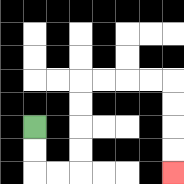{'start': '[1, 5]', 'end': '[7, 7]', 'path_directions': 'D,D,R,R,U,U,U,U,R,R,R,R,D,D,D,D', 'path_coordinates': '[[1, 5], [1, 6], [1, 7], [2, 7], [3, 7], [3, 6], [3, 5], [3, 4], [3, 3], [4, 3], [5, 3], [6, 3], [7, 3], [7, 4], [7, 5], [7, 6], [7, 7]]'}